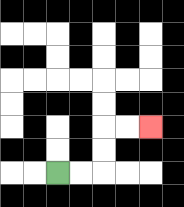{'start': '[2, 7]', 'end': '[6, 5]', 'path_directions': 'R,R,U,U,R,R', 'path_coordinates': '[[2, 7], [3, 7], [4, 7], [4, 6], [4, 5], [5, 5], [6, 5]]'}